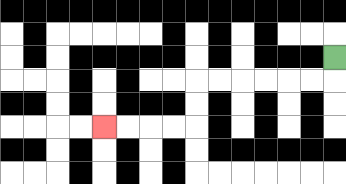{'start': '[14, 2]', 'end': '[4, 5]', 'path_directions': 'D,L,L,L,L,L,L,D,D,L,L,L,L', 'path_coordinates': '[[14, 2], [14, 3], [13, 3], [12, 3], [11, 3], [10, 3], [9, 3], [8, 3], [8, 4], [8, 5], [7, 5], [6, 5], [5, 5], [4, 5]]'}